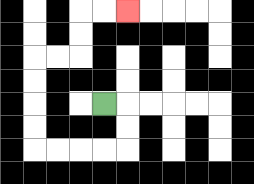{'start': '[4, 4]', 'end': '[5, 0]', 'path_directions': 'R,D,D,L,L,L,L,U,U,U,U,R,R,U,U,R,R', 'path_coordinates': '[[4, 4], [5, 4], [5, 5], [5, 6], [4, 6], [3, 6], [2, 6], [1, 6], [1, 5], [1, 4], [1, 3], [1, 2], [2, 2], [3, 2], [3, 1], [3, 0], [4, 0], [5, 0]]'}